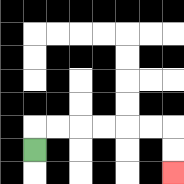{'start': '[1, 6]', 'end': '[7, 7]', 'path_directions': 'U,R,R,R,R,R,R,D,D', 'path_coordinates': '[[1, 6], [1, 5], [2, 5], [3, 5], [4, 5], [5, 5], [6, 5], [7, 5], [7, 6], [7, 7]]'}